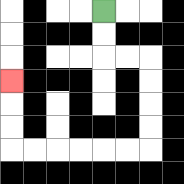{'start': '[4, 0]', 'end': '[0, 3]', 'path_directions': 'D,D,R,R,D,D,D,D,L,L,L,L,L,L,U,U,U', 'path_coordinates': '[[4, 0], [4, 1], [4, 2], [5, 2], [6, 2], [6, 3], [6, 4], [6, 5], [6, 6], [5, 6], [4, 6], [3, 6], [2, 6], [1, 6], [0, 6], [0, 5], [0, 4], [0, 3]]'}